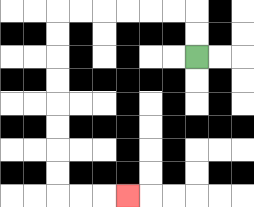{'start': '[8, 2]', 'end': '[5, 8]', 'path_directions': 'U,U,L,L,L,L,L,L,D,D,D,D,D,D,D,D,R,R,R', 'path_coordinates': '[[8, 2], [8, 1], [8, 0], [7, 0], [6, 0], [5, 0], [4, 0], [3, 0], [2, 0], [2, 1], [2, 2], [2, 3], [2, 4], [2, 5], [2, 6], [2, 7], [2, 8], [3, 8], [4, 8], [5, 8]]'}